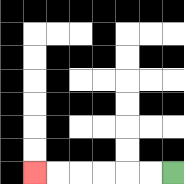{'start': '[7, 7]', 'end': '[1, 7]', 'path_directions': 'L,L,L,L,L,L', 'path_coordinates': '[[7, 7], [6, 7], [5, 7], [4, 7], [3, 7], [2, 7], [1, 7]]'}